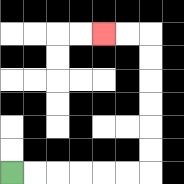{'start': '[0, 7]', 'end': '[4, 1]', 'path_directions': 'R,R,R,R,R,R,U,U,U,U,U,U,L,L', 'path_coordinates': '[[0, 7], [1, 7], [2, 7], [3, 7], [4, 7], [5, 7], [6, 7], [6, 6], [6, 5], [6, 4], [6, 3], [6, 2], [6, 1], [5, 1], [4, 1]]'}